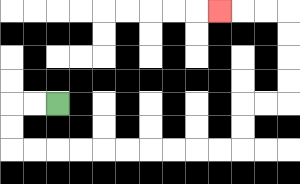{'start': '[2, 4]', 'end': '[9, 0]', 'path_directions': 'L,L,D,D,R,R,R,R,R,R,R,R,R,R,U,U,R,R,U,U,U,U,L,L,L', 'path_coordinates': '[[2, 4], [1, 4], [0, 4], [0, 5], [0, 6], [1, 6], [2, 6], [3, 6], [4, 6], [5, 6], [6, 6], [7, 6], [8, 6], [9, 6], [10, 6], [10, 5], [10, 4], [11, 4], [12, 4], [12, 3], [12, 2], [12, 1], [12, 0], [11, 0], [10, 0], [9, 0]]'}